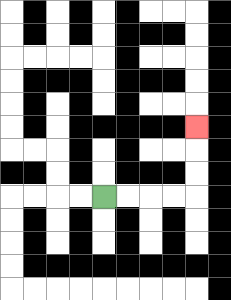{'start': '[4, 8]', 'end': '[8, 5]', 'path_directions': 'R,R,R,R,U,U,U', 'path_coordinates': '[[4, 8], [5, 8], [6, 8], [7, 8], [8, 8], [8, 7], [8, 6], [8, 5]]'}